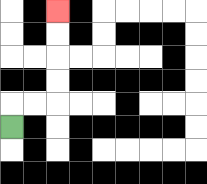{'start': '[0, 5]', 'end': '[2, 0]', 'path_directions': 'U,R,R,U,U,U,U', 'path_coordinates': '[[0, 5], [0, 4], [1, 4], [2, 4], [2, 3], [2, 2], [2, 1], [2, 0]]'}